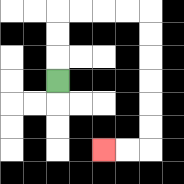{'start': '[2, 3]', 'end': '[4, 6]', 'path_directions': 'U,U,U,R,R,R,R,D,D,D,D,D,D,L,L', 'path_coordinates': '[[2, 3], [2, 2], [2, 1], [2, 0], [3, 0], [4, 0], [5, 0], [6, 0], [6, 1], [6, 2], [6, 3], [6, 4], [6, 5], [6, 6], [5, 6], [4, 6]]'}